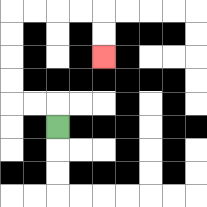{'start': '[2, 5]', 'end': '[4, 2]', 'path_directions': 'U,L,L,U,U,U,U,R,R,R,R,D,D', 'path_coordinates': '[[2, 5], [2, 4], [1, 4], [0, 4], [0, 3], [0, 2], [0, 1], [0, 0], [1, 0], [2, 0], [3, 0], [4, 0], [4, 1], [4, 2]]'}